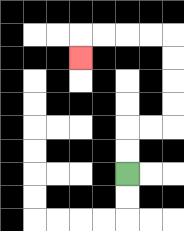{'start': '[5, 7]', 'end': '[3, 2]', 'path_directions': 'U,U,R,R,U,U,U,U,L,L,L,L,D', 'path_coordinates': '[[5, 7], [5, 6], [5, 5], [6, 5], [7, 5], [7, 4], [7, 3], [7, 2], [7, 1], [6, 1], [5, 1], [4, 1], [3, 1], [3, 2]]'}